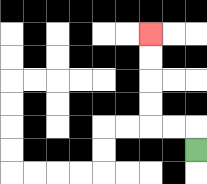{'start': '[8, 6]', 'end': '[6, 1]', 'path_directions': 'U,L,L,U,U,U,U', 'path_coordinates': '[[8, 6], [8, 5], [7, 5], [6, 5], [6, 4], [6, 3], [6, 2], [6, 1]]'}